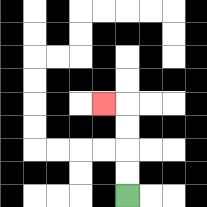{'start': '[5, 8]', 'end': '[4, 4]', 'path_directions': 'U,U,U,U,L', 'path_coordinates': '[[5, 8], [5, 7], [5, 6], [5, 5], [5, 4], [4, 4]]'}